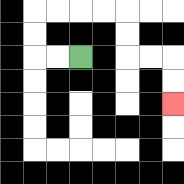{'start': '[3, 2]', 'end': '[7, 4]', 'path_directions': 'L,L,U,U,R,R,R,R,D,D,R,R,D,D', 'path_coordinates': '[[3, 2], [2, 2], [1, 2], [1, 1], [1, 0], [2, 0], [3, 0], [4, 0], [5, 0], [5, 1], [5, 2], [6, 2], [7, 2], [7, 3], [7, 4]]'}